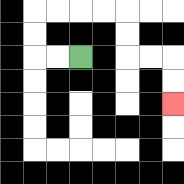{'start': '[3, 2]', 'end': '[7, 4]', 'path_directions': 'L,L,U,U,R,R,R,R,D,D,R,R,D,D', 'path_coordinates': '[[3, 2], [2, 2], [1, 2], [1, 1], [1, 0], [2, 0], [3, 0], [4, 0], [5, 0], [5, 1], [5, 2], [6, 2], [7, 2], [7, 3], [7, 4]]'}